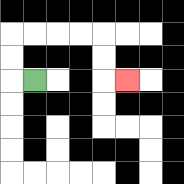{'start': '[1, 3]', 'end': '[5, 3]', 'path_directions': 'L,U,U,R,R,R,R,D,D,R', 'path_coordinates': '[[1, 3], [0, 3], [0, 2], [0, 1], [1, 1], [2, 1], [3, 1], [4, 1], [4, 2], [4, 3], [5, 3]]'}